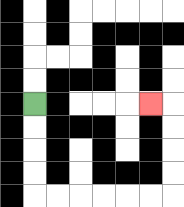{'start': '[1, 4]', 'end': '[6, 4]', 'path_directions': 'D,D,D,D,R,R,R,R,R,R,U,U,U,U,L', 'path_coordinates': '[[1, 4], [1, 5], [1, 6], [1, 7], [1, 8], [2, 8], [3, 8], [4, 8], [5, 8], [6, 8], [7, 8], [7, 7], [7, 6], [7, 5], [7, 4], [6, 4]]'}